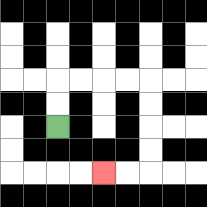{'start': '[2, 5]', 'end': '[4, 7]', 'path_directions': 'U,U,R,R,R,R,D,D,D,D,L,L', 'path_coordinates': '[[2, 5], [2, 4], [2, 3], [3, 3], [4, 3], [5, 3], [6, 3], [6, 4], [6, 5], [6, 6], [6, 7], [5, 7], [4, 7]]'}